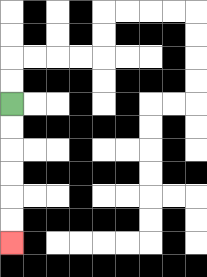{'start': '[0, 4]', 'end': '[0, 10]', 'path_directions': 'D,D,D,D,D,D', 'path_coordinates': '[[0, 4], [0, 5], [0, 6], [0, 7], [0, 8], [0, 9], [0, 10]]'}